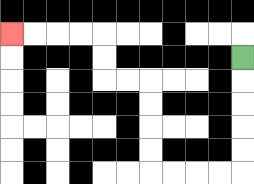{'start': '[10, 2]', 'end': '[0, 1]', 'path_directions': 'D,D,D,D,D,L,L,L,L,U,U,U,U,L,L,U,U,L,L,L,L', 'path_coordinates': '[[10, 2], [10, 3], [10, 4], [10, 5], [10, 6], [10, 7], [9, 7], [8, 7], [7, 7], [6, 7], [6, 6], [6, 5], [6, 4], [6, 3], [5, 3], [4, 3], [4, 2], [4, 1], [3, 1], [2, 1], [1, 1], [0, 1]]'}